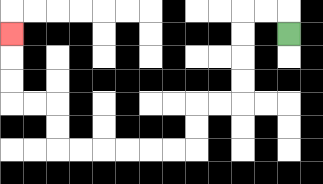{'start': '[12, 1]', 'end': '[0, 1]', 'path_directions': 'U,L,L,D,D,D,D,L,L,D,D,L,L,L,L,L,L,U,U,L,L,U,U,U', 'path_coordinates': '[[12, 1], [12, 0], [11, 0], [10, 0], [10, 1], [10, 2], [10, 3], [10, 4], [9, 4], [8, 4], [8, 5], [8, 6], [7, 6], [6, 6], [5, 6], [4, 6], [3, 6], [2, 6], [2, 5], [2, 4], [1, 4], [0, 4], [0, 3], [0, 2], [0, 1]]'}